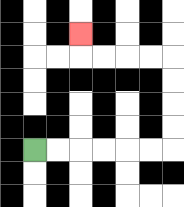{'start': '[1, 6]', 'end': '[3, 1]', 'path_directions': 'R,R,R,R,R,R,U,U,U,U,L,L,L,L,U', 'path_coordinates': '[[1, 6], [2, 6], [3, 6], [4, 6], [5, 6], [6, 6], [7, 6], [7, 5], [7, 4], [7, 3], [7, 2], [6, 2], [5, 2], [4, 2], [3, 2], [3, 1]]'}